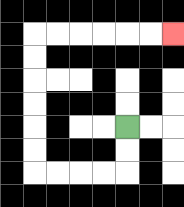{'start': '[5, 5]', 'end': '[7, 1]', 'path_directions': 'D,D,L,L,L,L,U,U,U,U,U,U,R,R,R,R,R,R', 'path_coordinates': '[[5, 5], [5, 6], [5, 7], [4, 7], [3, 7], [2, 7], [1, 7], [1, 6], [1, 5], [1, 4], [1, 3], [1, 2], [1, 1], [2, 1], [3, 1], [4, 1], [5, 1], [6, 1], [7, 1]]'}